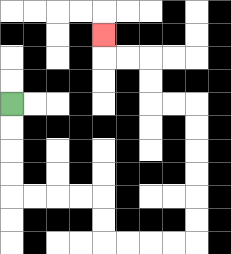{'start': '[0, 4]', 'end': '[4, 1]', 'path_directions': 'D,D,D,D,R,R,R,R,D,D,R,R,R,R,U,U,U,U,U,U,L,L,U,U,L,L,U', 'path_coordinates': '[[0, 4], [0, 5], [0, 6], [0, 7], [0, 8], [1, 8], [2, 8], [3, 8], [4, 8], [4, 9], [4, 10], [5, 10], [6, 10], [7, 10], [8, 10], [8, 9], [8, 8], [8, 7], [8, 6], [8, 5], [8, 4], [7, 4], [6, 4], [6, 3], [6, 2], [5, 2], [4, 2], [4, 1]]'}